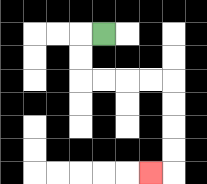{'start': '[4, 1]', 'end': '[6, 7]', 'path_directions': 'L,D,D,R,R,R,R,D,D,D,D,L', 'path_coordinates': '[[4, 1], [3, 1], [3, 2], [3, 3], [4, 3], [5, 3], [6, 3], [7, 3], [7, 4], [7, 5], [7, 6], [7, 7], [6, 7]]'}